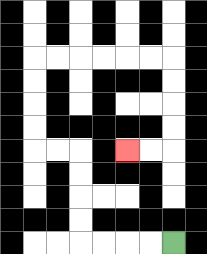{'start': '[7, 10]', 'end': '[5, 6]', 'path_directions': 'L,L,L,L,U,U,U,U,L,L,U,U,U,U,R,R,R,R,R,R,D,D,D,D,L,L', 'path_coordinates': '[[7, 10], [6, 10], [5, 10], [4, 10], [3, 10], [3, 9], [3, 8], [3, 7], [3, 6], [2, 6], [1, 6], [1, 5], [1, 4], [1, 3], [1, 2], [2, 2], [3, 2], [4, 2], [5, 2], [6, 2], [7, 2], [7, 3], [7, 4], [7, 5], [7, 6], [6, 6], [5, 6]]'}